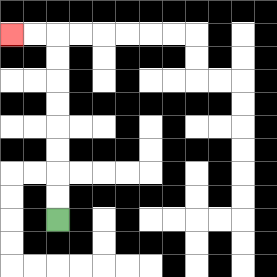{'start': '[2, 9]', 'end': '[0, 1]', 'path_directions': 'U,U,U,U,U,U,U,U,L,L', 'path_coordinates': '[[2, 9], [2, 8], [2, 7], [2, 6], [2, 5], [2, 4], [2, 3], [2, 2], [2, 1], [1, 1], [0, 1]]'}